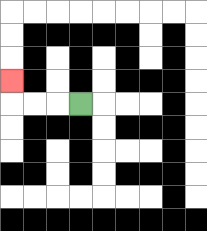{'start': '[3, 4]', 'end': '[0, 3]', 'path_directions': 'L,L,L,U', 'path_coordinates': '[[3, 4], [2, 4], [1, 4], [0, 4], [0, 3]]'}